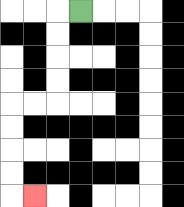{'start': '[3, 0]', 'end': '[1, 8]', 'path_directions': 'L,D,D,D,D,L,L,D,D,D,D,R', 'path_coordinates': '[[3, 0], [2, 0], [2, 1], [2, 2], [2, 3], [2, 4], [1, 4], [0, 4], [0, 5], [0, 6], [0, 7], [0, 8], [1, 8]]'}